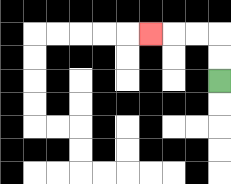{'start': '[9, 3]', 'end': '[6, 1]', 'path_directions': 'U,U,L,L,L', 'path_coordinates': '[[9, 3], [9, 2], [9, 1], [8, 1], [7, 1], [6, 1]]'}